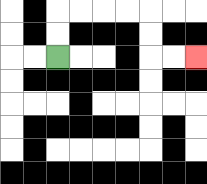{'start': '[2, 2]', 'end': '[8, 2]', 'path_directions': 'U,U,R,R,R,R,D,D,R,R', 'path_coordinates': '[[2, 2], [2, 1], [2, 0], [3, 0], [4, 0], [5, 0], [6, 0], [6, 1], [6, 2], [7, 2], [8, 2]]'}